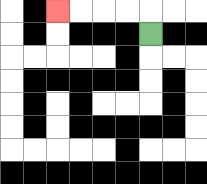{'start': '[6, 1]', 'end': '[2, 0]', 'path_directions': 'U,L,L,L,L', 'path_coordinates': '[[6, 1], [6, 0], [5, 0], [4, 0], [3, 0], [2, 0]]'}